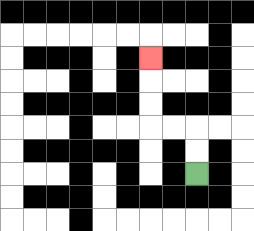{'start': '[8, 7]', 'end': '[6, 2]', 'path_directions': 'U,U,L,L,U,U,U', 'path_coordinates': '[[8, 7], [8, 6], [8, 5], [7, 5], [6, 5], [6, 4], [6, 3], [6, 2]]'}